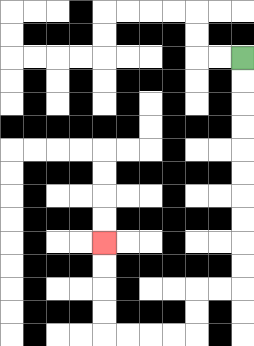{'start': '[10, 2]', 'end': '[4, 10]', 'path_directions': 'D,D,D,D,D,D,D,D,D,D,L,L,D,D,L,L,L,L,U,U,U,U', 'path_coordinates': '[[10, 2], [10, 3], [10, 4], [10, 5], [10, 6], [10, 7], [10, 8], [10, 9], [10, 10], [10, 11], [10, 12], [9, 12], [8, 12], [8, 13], [8, 14], [7, 14], [6, 14], [5, 14], [4, 14], [4, 13], [4, 12], [4, 11], [4, 10]]'}